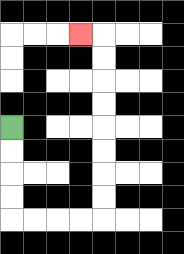{'start': '[0, 5]', 'end': '[3, 1]', 'path_directions': 'D,D,D,D,R,R,R,R,U,U,U,U,U,U,U,U,L', 'path_coordinates': '[[0, 5], [0, 6], [0, 7], [0, 8], [0, 9], [1, 9], [2, 9], [3, 9], [4, 9], [4, 8], [4, 7], [4, 6], [4, 5], [4, 4], [4, 3], [4, 2], [4, 1], [3, 1]]'}